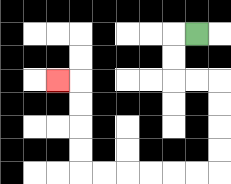{'start': '[8, 1]', 'end': '[2, 3]', 'path_directions': 'L,D,D,R,R,D,D,D,D,L,L,L,L,L,L,U,U,U,U,L', 'path_coordinates': '[[8, 1], [7, 1], [7, 2], [7, 3], [8, 3], [9, 3], [9, 4], [9, 5], [9, 6], [9, 7], [8, 7], [7, 7], [6, 7], [5, 7], [4, 7], [3, 7], [3, 6], [3, 5], [3, 4], [3, 3], [2, 3]]'}